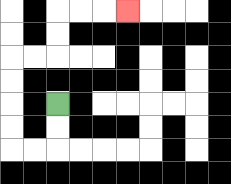{'start': '[2, 4]', 'end': '[5, 0]', 'path_directions': 'D,D,L,L,U,U,U,U,R,R,U,U,R,R,R', 'path_coordinates': '[[2, 4], [2, 5], [2, 6], [1, 6], [0, 6], [0, 5], [0, 4], [0, 3], [0, 2], [1, 2], [2, 2], [2, 1], [2, 0], [3, 0], [4, 0], [5, 0]]'}